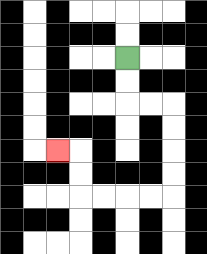{'start': '[5, 2]', 'end': '[2, 6]', 'path_directions': 'D,D,R,R,D,D,D,D,L,L,L,L,U,U,L', 'path_coordinates': '[[5, 2], [5, 3], [5, 4], [6, 4], [7, 4], [7, 5], [7, 6], [7, 7], [7, 8], [6, 8], [5, 8], [4, 8], [3, 8], [3, 7], [3, 6], [2, 6]]'}